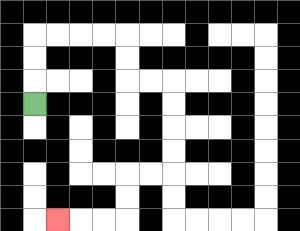{'start': '[1, 4]', 'end': '[2, 9]', 'path_directions': 'U,U,U,R,R,R,R,D,D,R,R,D,D,D,D,L,L,D,D,L,L,L', 'path_coordinates': '[[1, 4], [1, 3], [1, 2], [1, 1], [2, 1], [3, 1], [4, 1], [5, 1], [5, 2], [5, 3], [6, 3], [7, 3], [7, 4], [7, 5], [7, 6], [7, 7], [6, 7], [5, 7], [5, 8], [5, 9], [4, 9], [3, 9], [2, 9]]'}